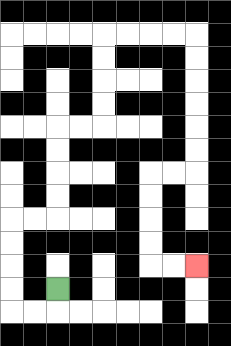{'start': '[2, 12]', 'end': '[8, 11]', 'path_directions': 'D,L,L,U,U,U,U,R,R,U,U,U,U,R,R,U,U,U,U,R,R,R,R,D,D,D,D,D,D,L,L,D,D,D,D,R,R', 'path_coordinates': '[[2, 12], [2, 13], [1, 13], [0, 13], [0, 12], [0, 11], [0, 10], [0, 9], [1, 9], [2, 9], [2, 8], [2, 7], [2, 6], [2, 5], [3, 5], [4, 5], [4, 4], [4, 3], [4, 2], [4, 1], [5, 1], [6, 1], [7, 1], [8, 1], [8, 2], [8, 3], [8, 4], [8, 5], [8, 6], [8, 7], [7, 7], [6, 7], [6, 8], [6, 9], [6, 10], [6, 11], [7, 11], [8, 11]]'}